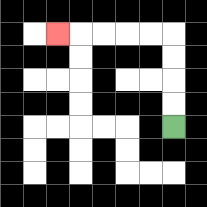{'start': '[7, 5]', 'end': '[2, 1]', 'path_directions': 'U,U,U,U,L,L,L,L,L', 'path_coordinates': '[[7, 5], [7, 4], [7, 3], [7, 2], [7, 1], [6, 1], [5, 1], [4, 1], [3, 1], [2, 1]]'}